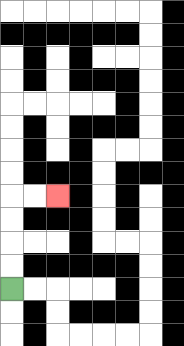{'start': '[0, 12]', 'end': '[2, 8]', 'path_directions': 'U,U,U,U,R,R', 'path_coordinates': '[[0, 12], [0, 11], [0, 10], [0, 9], [0, 8], [1, 8], [2, 8]]'}